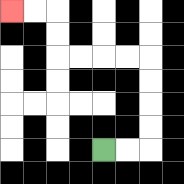{'start': '[4, 6]', 'end': '[0, 0]', 'path_directions': 'R,R,U,U,U,U,L,L,L,L,U,U,L,L', 'path_coordinates': '[[4, 6], [5, 6], [6, 6], [6, 5], [6, 4], [6, 3], [6, 2], [5, 2], [4, 2], [3, 2], [2, 2], [2, 1], [2, 0], [1, 0], [0, 0]]'}